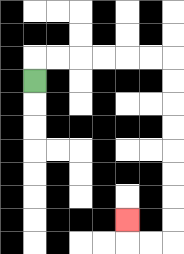{'start': '[1, 3]', 'end': '[5, 9]', 'path_directions': 'U,R,R,R,R,R,R,D,D,D,D,D,D,D,D,L,L,U', 'path_coordinates': '[[1, 3], [1, 2], [2, 2], [3, 2], [4, 2], [5, 2], [6, 2], [7, 2], [7, 3], [7, 4], [7, 5], [7, 6], [7, 7], [7, 8], [7, 9], [7, 10], [6, 10], [5, 10], [5, 9]]'}